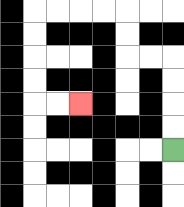{'start': '[7, 6]', 'end': '[3, 4]', 'path_directions': 'U,U,U,U,L,L,U,U,L,L,L,L,D,D,D,D,R,R', 'path_coordinates': '[[7, 6], [7, 5], [7, 4], [7, 3], [7, 2], [6, 2], [5, 2], [5, 1], [5, 0], [4, 0], [3, 0], [2, 0], [1, 0], [1, 1], [1, 2], [1, 3], [1, 4], [2, 4], [3, 4]]'}